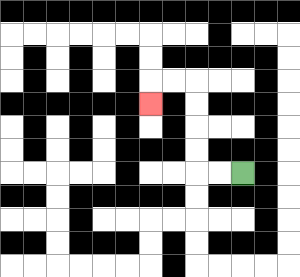{'start': '[10, 7]', 'end': '[6, 4]', 'path_directions': 'L,L,U,U,U,U,L,L,D', 'path_coordinates': '[[10, 7], [9, 7], [8, 7], [8, 6], [8, 5], [8, 4], [8, 3], [7, 3], [6, 3], [6, 4]]'}